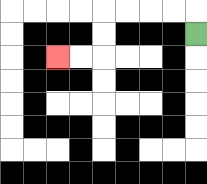{'start': '[8, 1]', 'end': '[2, 2]', 'path_directions': 'U,L,L,L,L,D,D,L,L', 'path_coordinates': '[[8, 1], [8, 0], [7, 0], [6, 0], [5, 0], [4, 0], [4, 1], [4, 2], [3, 2], [2, 2]]'}